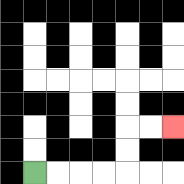{'start': '[1, 7]', 'end': '[7, 5]', 'path_directions': 'R,R,R,R,U,U,R,R', 'path_coordinates': '[[1, 7], [2, 7], [3, 7], [4, 7], [5, 7], [5, 6], [5, 5], [6, 5], [7, 5]]'}